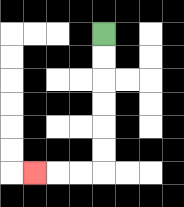{'start': '[4, 1]', 'end': '[1, 7]', 'path_directions': 'D,D,D,D,D,D,L,L,L', 'path_coordinates': '[[4, 1], [4, 2], [4, 3], [4, 4], [4, 5], [4, 6], [4, 7], [3, 7], [2, 7], [1, 7]]'}